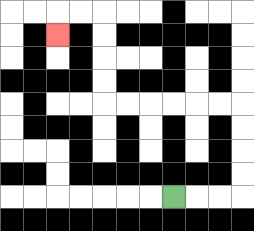{'start': '[7, 8]', 'end': '[2, 1]', 'path_directions': 'R,R,R,U,U,U,U,L,L,L,L,L,L,U,U,U,U,L,L,D', 'path_coordinates': '[[7, 8], [8, 8], [9, 8], [10, 8], [10, 7], [10, 6], [10, 5], [10, 4], [9, 4], [8, 4], [7, 4], [6, 4], [5, 4], [4, 4], [4, 3], [4, 2], [4, 1], [4, 0], [3, 0], [2, 0], [2, 1]]'}